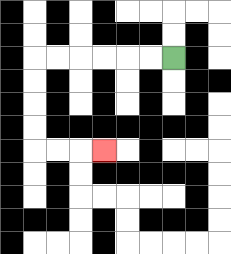{'start': '[7, 2]', 'end': '[4, 6]', 'path_directions': 'L,L,L,L,L,L,D,D,D,D,R,R,R', 'path_coordinates': '[[7, 2], [6, 2], [5, 2], [4, 2], [3, 2], [2, 2], [1, 2], [1, 3], [1, 4], [1, 5], [1, 6], [2, 6], [3, 6], [4, 6]]'}